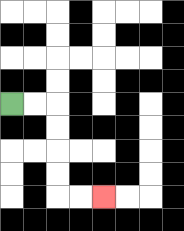{'start': '[0, 4]', 'end': '[4, 8]', 'path_directions': 'R,R,D,D,D,D,R,R', 'path_coordinates': '[[0, 4], [1, 4], [2, 4], [2, 5], [2, 6], [2, 7], [2, 8], [3, 8], [4, 8]]'}